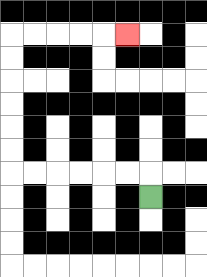{'start': '[6, 8]', 'end': '[5, 1]', 'path_directions': 'U,L,L,L,L,L,L,U,U,U,U,U,U,R,R,R,R,R', 'path_coordinates': '[[6, 8], [6, 7], [5, 7], [4, 7], [3, 7], [2, 7], [1, 7], [0, 7], [0, 6], [0, 5], [0, 4], [0, 3], [0, 2], [0, 1], [1, 1], [2, 1], [3, 1], [4, 1], [5, 1]]'}